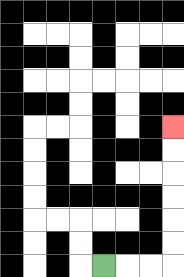{'start': '[4, 11]', 'end': '[7, 5]', 'path_directions': 'R,R,R,U,U,U,U,U,U', 'path_coordinates': '[[4, 11], [5, 11], [6, 11], [7, 11], [7, 10], [7, 9], [7, 8], [7, 7], [7, 6], [7, 5]]'}